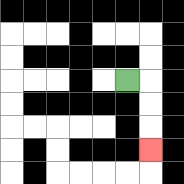{'start': '[5, 3]', 'end': '[6, 6]', 'path_directions': 'R,D,D,D', 'path_coordinates': '[[5, 3], [6, 3], [6, 4], [6, 5], [6, 6]]'}